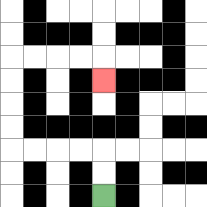{'start': '[4, 8]', 'end': '[4, 3]', 'path_directions': 'U,U,L,L,L,L,U,U,U,U,R,R,R,R,D', 'path_coordinates': '[[4, 8], [4, 7], [4, 6], [3, 6], [2, 6], [1, 6], [0, 6], [0, 5], [0, 4], [0, 3], [0, 2], [1, 2], [2, 2], [3, 2], [4, 2], [4, 3]]'}